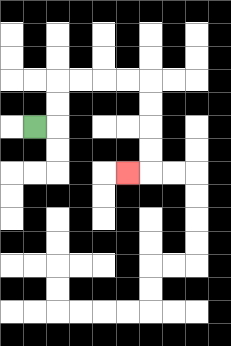{'start': '[1, 5]', 'end': '[5, 7]', 'path_directions': 'R,U,U,R,R,R,R,D,D,D,D,L', 'path_coordinates': '[[1, 5], [2, 5], [2, 4], [2, 3], [3, 3], [4, 3], [5, 3], [6, 3], [6, 4], [6, 5], [6, 6], [6, 7], [5, 7]]'}